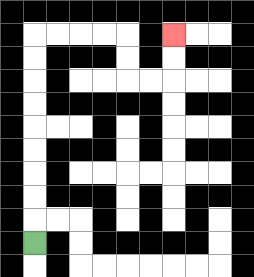{'start': '[1, 10]', 'end': '[7, 1]', 'path_directions': 'U,U,U,U,U,U,U,U,U,R,R,R,R,D,D,R,R,U,U', 'path_coordinates': '[[1, 10], [1, 9], [1, 8], [1, 7], [1, 6], [1, 5], [1, 4], [1, 3], [1, 2], [1, 1], [2, 1], [3, 1], [4, 1], [5, 1], [5, 2], [5, 3], [6, 3], [7, 3], [7, 2], [7, 1]]'}